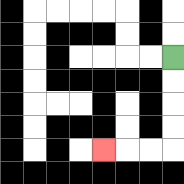{'start': '[7, 2]', 'end': '[4, 6]', 'path_directions': 'D,D,D,D,L,L,L', 'path_coordinates': '[[7, 2], [7, 3], [7, 4], [7, 5], [7, 6], [6, 6], [5, 6], [4, 6]]'}